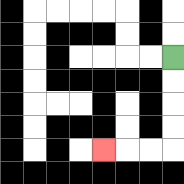{'start': '[7, 2]', 'end': '[4, 6]', 'path_directions': 'D,D,D,D,L,L,L', 'path_coordinates': '[[7, 2], [7, 3], [7, 4], [7, 5], [7, 6], [6, 6], [5, 6], [4, 6]]'}